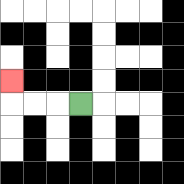{'start': '[3, 4]', 'end': '[0, 3]', 'path_directions': 'L,L,L,U', 'path_coordinates': '[[3, 4], [2, 4], [1, 4], [0, 4], [0, 3]]'}